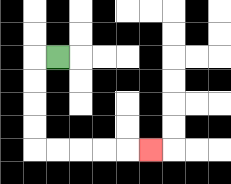{'start': '[2, 2]', 'end': '[6, 6]', 'path_directions': 'L,D,D,D,D,R,R,R,R,R', 'path_coordinates': '[[2, 2], [1, 2], [1, 3], [1, 4], [1, 5], [1, 6], [2, 6], [3, 6], [4, 6], [5, 6], [6, 6]]'}